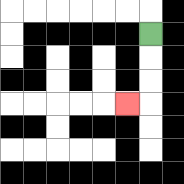{'start': '[6, 1]', 'end': '[5, 4]', 'path_directions': 'D,D,D,L', 'path_coordinates': '[[6, 1], [6, 2], [6, 3], [6, 4], [5, 4]]'}